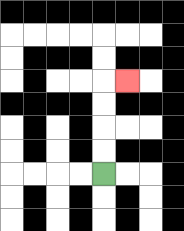{'start': '[4, 7]', 'end': '[5, 3]', 'path_directions': 'U,U,U,U,R', 'path_coordinates': '[[4, 7], [4, 6], [4, 5], [4, 4], [4, 3], [5, 3]]'}